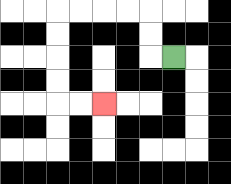{'start': '[7, 2]', 'end': '[4, 4]', 'path_directions': 'L,U,U,L,L,L,L,D,D,D,D,R,R', 'path_coordinates': '[[7, 2], [6, 2], [6, 1], [6, 0], [5, 0], [4, 0], [3, 0], [2, 0], [2, 1], [2, 2], [2, 3], [2, 4], [3, 4], [4, 4]]'}